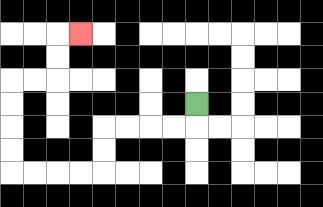{'start': '[8, 4]', 'end': '[3, 1]', 'path_directions': 'D,L,L,L,L,D,D,L,L,L,L,U,U,U,U,R,R,U,U,R', 'path_coordinates': '[[8, 4], [8, 5], [7, 5], [6, 5], [5, 5], [4, 5], [4, 6], [4, 7], [3, 7], [2, 7], [1, 7], [0, 7], [0, 6], [0, 5], [0, 4], [0, 3], [1, 3], [2, 3], [2, 2], [2, 1], [3, 1]]'}